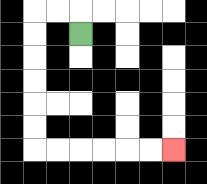{'start': '[3, 1]', 'end': '[7, 6]', 'path_directions': 'U,L,L,D,D,D,D,D,D,R,R,R,R,R,R', 'path_coordinates': '[[3, 1], [3, 0], [2, 0], [1, 0], [1, 1], [1, 2], [1, 3], [1, 4], [1, 5], [1, 6], [2, 6], [3, 6], [4, 6], [5, 6], [6, 6], [7, 6]]'}